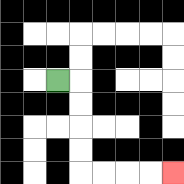{'start': '[2, 3]', 'end': '[7, 7]', 'path_directions': 'R,D,D,D,D,R,R,R,R', 'path_coordinates': '[[2, 3], [3, 3], [3, 4], [3, 5], [3, 6], [3, 7], [4, 7], [5, 7], [6, 7], [7, 7]]'}